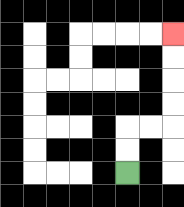{'start': '[5, 7]', 'end': '[7, 1]', 'path_directions': 'U,U,R,R,U,U,U,U', 'path_coordinates': '[[5, 7], [5, 6], [5, 5], [6, 5], [7, 5], [7, 4], [7, 3], [7, 2], [7, 1]]'}